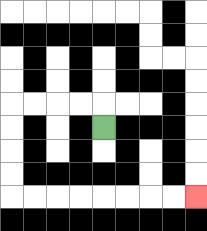{'start': '[4, 5]', 'end': '[8, 8]', 'path_directions': 'U,L,L,L,L,D,D,D,D,R,R,R,R,R,R,R,R', 'path_coordinates': '[[4, 5], [4, 4], [3, 4], [2, 4], [1, 4], [0, 4], [0, 5], [0, 6], [0, 7], [0, 8], [1, 8], [2, 8], [3, 8], [4, 8], [5, 8], [6, 8], [7, 8], [8, 8]]'}